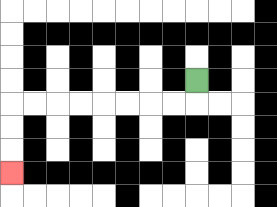{'start': '[8, 3]', 'end': '[0, 7]', 'path_directions': 'D,L,L,L,L,L,L,L,L,D,D,D', 'path_coordinates': '[[8, 3], [8, 4], [7, 4], [6, 4], [5, 4], [4, 4], [3, 4], [2, 4], [1, 4], [0, 4], [0, 5], [0, 6], [0, 7]]'}